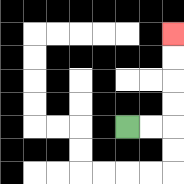{'start': '[5, 5]', 'end': '[7, 1]', 'path_directions': 'R,R,U,U,U,U', 'path_coordinates': '[[5, 5], [6, 5], [7, 5], [7, 4], [7, 3], [7, 2], [7, 1]]'}